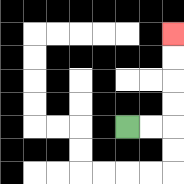{'start': '[5, 5]', 'end': '[7, 1]', 'path_directions': 'R,R,U,U,U,U', 'path_coordinates': '[[5, 5], [6, 5], [7, 5], [7, 4], [7, 3], [7, 2], [7, 1]]'}